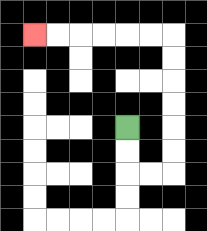{'start': '[5, 5]', 'end': '[1, 1]', 'path_directions': 'D,D,R,R,U,U,U,U,U,U,L,L,L,L,L,L', 'path_coordinates': '[[5, 5], [5, 6], [5, 7], [6, 7], [7, 7], [7, 6], [7, 5], [7, 4], [7, 3], [7, 2], [7, 1], [6, 1], [5, 1], [4, 1], [3, 1], [2, 1], [1, 1]]'}